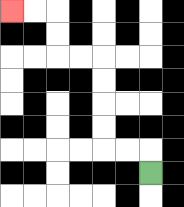{'start': '[6, 7]', 'end': '[0, 0]', 'path_directions': 'U,L,L,U,U,U,U,L,L,U,U,L,L', 'path_coordinates': '[[6, 7], [6, 6], [5, 6], [4, 6], [4, 5], [4, 4], [4, 3], [4, 2], [3, 2], [2, 2], [2, 1], [2, 0], [1, 0], [0, 0]]'}